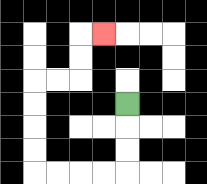{'start': '[5, 4]', 'end': '[4, 1]', 'path_directions': 'D,D,D,L,L,L,L,U,U,U,U,R,R,U,U,R', 'path_coordinates': '[[5, 4], [5, 5], [5, 6], [5, 7], [4, 7], [3, 7], [2, 7], [1, 7], [1, 6], [1, 5], [1, 4], [1, 3], [2, 3], [3, 3], [3, 2], [3, 1], [4, 1]]'}